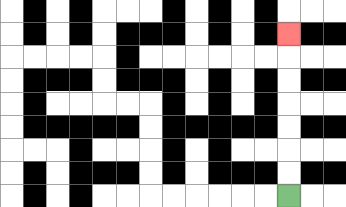{'start': '[12, 8]', 'end': '[12, 1]', 'path_directions': 'U,U,U,U,U,U,U', 'path_coordinates': '[[12, 8], [12, 7], [12, 6], [12, 5], [12, 4], [12, 3], [12, 2], [12, 1]]'}